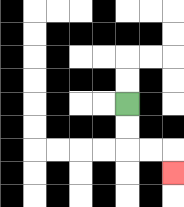{'start': '[5, 4]', 'end': '[7, 7]', 'path_directions': 'D,D,R,R,D', 'path_coordinates': '[[5, 4], [5, 5], [5, 6], [6, 6], [7, 6], [7, 7]]'}